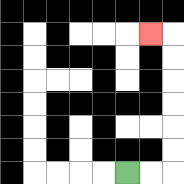{'start': '[5, 7]', 'end': '[6, 1]', 'path_directions': 'R,R,U,U,U,U,U,U,L', 'path_coordinates': '[[5, 7], [6, 7], [7, 7], [7, 6], [7, 5], [7, 4], [7, 3], [7, 2], [7, 1], [6, 1]]'}